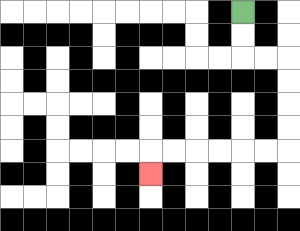{'start': '[10, 0]', 'end': '[6, 7]', 'path_directions': 'D,D,R,R,D,D,D,D,L,L,L,L,L,L,D', 'path_coordinates': '[[10, 0], [10, 1], [10, 2], [11, 2], [12, 2], [12, 3], [12, 4], [12, 5], [12, 6], [11, 6], [10, 6], [9, 6], [8, 6], [7, 6], [6, 6], [6, 7]]'}